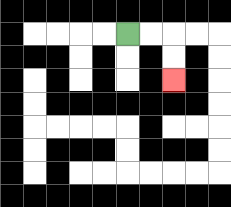{'start': '[5, 1]', 'end': '[7, 3]', 'path_directions': 'R,R,D,D', 'path_coordinates': '[[5, 1], [6, 1], [7, 1], [7, 2], [7, 3]]'}